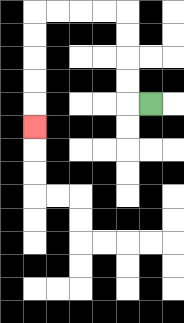{'start': '[6, 4]', 'end': '[1, 5]', 'path_directions': 'L,U,U,U,U,L,L,L,L,D,D,D,D,D', 'path_coordinates': '[[6, 4], [5, 4], [5, 3], [5, 2], [5, 1], [5, 0], [4, 0], [3, 0], [2, 0], [1, 0], [1, 1], [1, 2], [1, 3], [1, 4], [1, 5]]'}